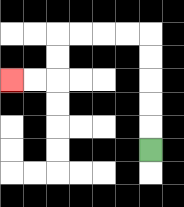{'start': '[6, 6]', 'end': '[0, 3]', 'path_directions': 'U,U,U,U,U,L,L,L,L,D,D,L,L', 'path_coordinates': '[[6, 6], [6, 5], [6, 4], [6, 3], [6, 2], [6, 1], [5, 1], [4, 1], [3, 1], [2, 1], [2, 2], [2, 3], [1, 3], [0, 3]]'}